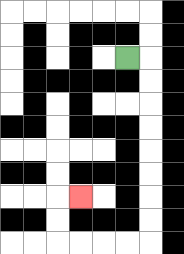{'start': '[5, 2]', 'end': '[3, 8]', 'path_directions': 'R,D,D,D,D,D,D,D,D,L,L,L,L,U,U,R', 'path_coordinates': '[[5, 2], [6, 2], [6, 3], [6, 4], [6, 5], [6, 6], [6, 7], [6, 8], [6, 9], [6, 10], [5, 10], [4, 10], [3, 10], [2, 10], [2, 9], [2, 8], [3, 8]]'}